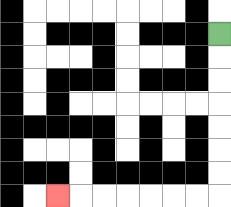{'start': '[9, 1]', 'end': '[2, 8]', 'path_directions': 'D,D,D,D,D,D,D,L,L,L,L,L,L,L', 'path_coordinates': '[[9, 1], [9, 2], [9, 3], [9, 4], [9, 5], [9, 6], [9, 7], [9, 8], [8, 8], [7, 8], [6, 8], [5, 8], [4, 8], [3, 8], [2, 8]]'}